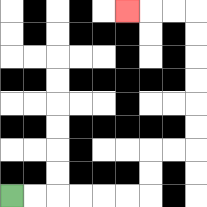{'start': '[0, 8]', 'end': '[5, 0]', 'path_directions': 'R,R,R,R,R,R,U,U,R,R,U,U,U,U,U,U,L,L,L', 'path_coordinates': '[[0, 8], [1, 8], [2, 8], [3, 8], [4, 8], [5, 8], [6, 8], [6, 7], [6, 6], [7, 6], [8, 6], [8, 5], [8, 4], [8, 3], [8, 2], [8, 1], [8, 0], [7, 0], [6, 0], [5, 0]]'}